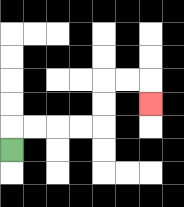{'start': '[0, 6]', 'end': '[6, 4]', 'path_directions': 'U,R,R,R,R,U,U,R,R,D', 'path_coordinates': '[[0, 6], [0, 5], [1, 5], [2, 5], [3, 5], [4, 5], [4, 4], [4, 3], [5, 3], [6, 3], [6, 4]]'}